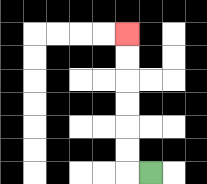{'start': '[6, 7]', 'end': '[5, 1]', 'path_directions': 'L,U,U,U,U,U,U', 'path_coordinates': '[[6, 7], [5, 7], [5, 6], [5, 5], [5, 4], [5, 3], [5, 2], [5, 1]]'}